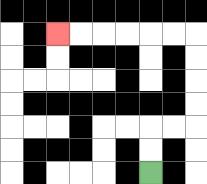{'start': '[6, 7]', 'end': '[2, 1]', 'path_directions': 'U,U,R,R,U,U,U,U,L,L,L,L,L,L', 'path_coordinates': '[[6, 7], [6, 6], [6, 5], [7, 5], [8, 5], [8, 4], [8, 3], [8, 2], [8, 1], [7, 1], [6, 1], [5, 1], [4, 1], [3, 1], [2, 1]]'}